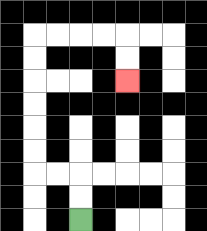{'start': '[3, 9]', 'end': '[5, 3]', 'path_directions': 'U,U,L,L,U,U,U,U,U,U,R,R,R,R,D,D', 'path_coordinates': '[[3, 9], [3, 8], [3, 7], [2, 7], [1, 7], [1, 6], [1, 5], [1, 4], [1, 3], [1, 2], [1, 1], [2, 1], [3, 1], [4, 1], [5, 1], [5, 2], [5, 3]]'}